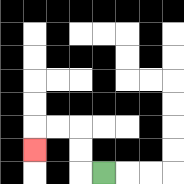{'start': '[4, 7]', 'end': '[1, 6]', 'path_directions': 'L,U,U,L,L,D', 'path_coordinates': '[[4, 7], [3, 7], [3, 6], [3, 5], [2, 5], [1, 5], [1, 6]]'}